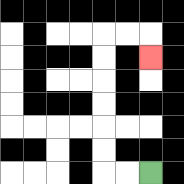{'start': '[6, 7]', 'end': '[6, 2]', 'path_directions': 'L,L,U,U,U,U,U,U,R,R,D', 'path_coordinates': '[[6, 7], [5, 7], [4, 7], [4, 6], [4, 5], [4, 4], [4, 3], [4, 2], [4, 1], [5, 1], [6, 1], [6, 2]]'}